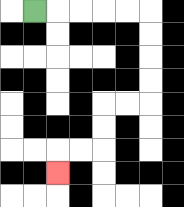{'start': '[1, 0]', 'end': '[2, 7]', 'path_directions': 'R,R,R,R,R,D,D,D,D,L,L,D,D,L,L,D', 'path_coordinates': '[[1, 0], [2, 0], [3, 0], [4, 0], [5, 0], [6, 0], [6, 1], [6, 2], [6, 3], [6, 4], [5, 4], [4, 4], [4, 5], [4, 6], [3, 6], [2, 6], [2, 7]]'}